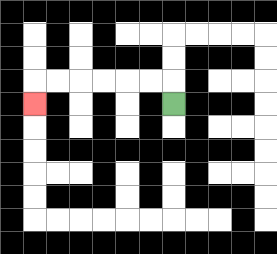{'start': '[7, 4]', 'end': '[1, 4]', 'path_directions': 'U,L,L,L,L,L,L,D', 'path_coordinates': '[[7, 4], [7, 3], [6, 3], [5, 3], [4, 3], [3, 3], [2, 3], [1, 3], [1, 4]]'}